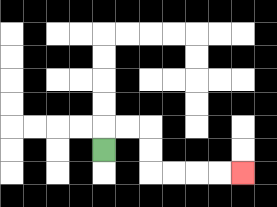{'start': '[4, 6]', 'end': '[10, 7]', 'path_directions': 'U,R,R,D,D,R,R,R,R', 'path_coordinates': '[[4, 6], [4, 5], [5, 5], [6, 5], [6, 6], [6, 7], [7, 7], [8, 7], [9, 7], [10, 7]]'}